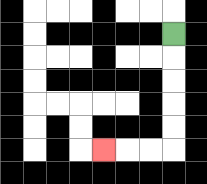{'start': '[7, 1]', 'end': '[4, 6]', 'path_directions': 'D,D,D,D,D,L,L,L', 'path_coordinates': '[[7, 1], [7, 2], [7, 3], [7, 4], [7, 5], [7, 6], [6, 6], [5, 6], [4, 6]]'}